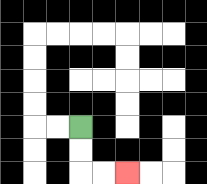{'start': '[3, 5]', 'end': '[5, 7]', 'path_directions': 'D,D,R,R', 'path_coordinates': '[[3, 5], [3, 6], [3, 7], [4, 7], [5, 7]]'}